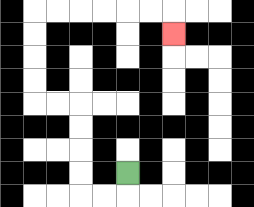{'start': '[5, 7]', 'end': '[7, 1]', 'path_directions': 'D,L,L,U,U,U,U,L,L,U,U,U,U,R,R,R,R,R,R,D', 'path_coordinates': '[[5, 7], [5, 8], [4, 8], [3, 8], [3, 7], [3, 6], [3, 5], [3, 4], [2, 4], [1, 4], [1, 3], [1, 2], [1, 1], [1, 0], [2, 0], [3, 0], [4, 0], [5, 0], [6, 0], [7, 0], [7, 1]]'}